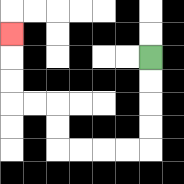{'start': '[6, 2]', 'end': '[0, 1]', 'path_directions': 'D,D,D,D,L,L,L,L,U,U,L,L,U,U,U', 'path_coordinates': '[[6, 2], [6, 3], [6, 4], [6, 5], [6, 6], [5, 6], [4, 6], [3, 6], [2, 6], [2, 5], [2, 4], [1, 4], [0, 4], [0, 3], [0, 2], [0, 1]]'}